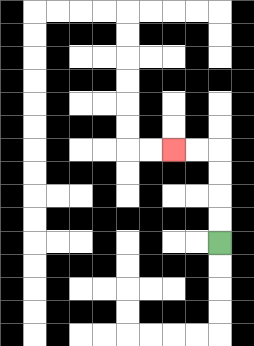{'start': '[9, 10]', 'end': '[7, 6]', 'path_directions': 'U,U,U,U,L,L', 'path_coordinates': '[[9, 10], [9, 9], [9, 8], [9, 7], [9, 6], [8, 6], [7, 6]]'}